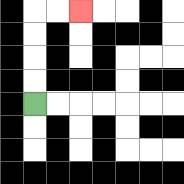{'start': '[1, 4]', 'end': '[3, 0]', 'path_directions': 'U,U,U,U,R,R', 'path_coordinates': '[[1, 4], [1, 3], [1, 2], [1, 1], [1, 0], [2, 0], [3, 0]]'}